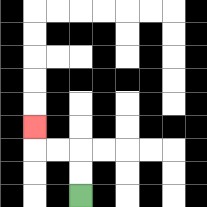{'start': '[3, 8]', 'end': '[1, 5]', 'path_directions': 'U,U,L,L,U', 'path_coordinates': '[[3, 8], [3, 7], [3, 6], [2, 6], [1, 6], [1, 5]]'}